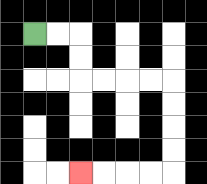{'start': '[1, 1]', 'end': '[3, 7]', 'path_directions': 'R,R,D,D,R,R,R,R,D,D,D,D,L,L,L,L', 'path_coordinates': '[[1, 1], [2, 1], [3, 1], [3, 2], [3, 3], [4, 3], [5, 3], [6, 3], [7, 3], [7, 4], [7, 5], [7, 6], [7, 7], [6, 7], [5, 7], [4, 7], [3, 7]]'}